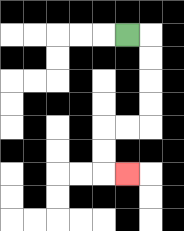{'start': '[5, 1]', 'end': '[5, 7]', 'path_directions': 'R,D,D,D,D,L,L,D,D,R', 'path_coordinates': '[[5, 1], [6, 1], [6, 2], [6, 3], [6, 4], [6, 5], [5, 5], [4, 5], [4, 6], [4, 7], [5, 7]]'}